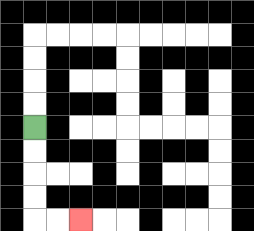{'start': '[1, 5]', 'end': '[3, 9]', 'path_directions': 'D,D,D,D,R,R', 'path_coordinates': '[[1, 5], [1, 6], [1, 7], [1, 8], [1, 9], [2, 9], [3, 9]]'}